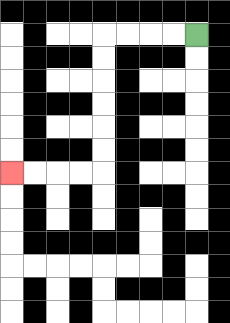{'start': '[8, 1]', 'end': '[0, 7]', 'path_directions': 'L,L,L,L,D,D,D,D,D,D,L,L,L,L', 'path_coordinates': '[[8, 1], [7, 1], [6, 1], [5, 1], [4, 1], [4, 2], [4, 3], [4, 4], [4, 5], [4, 6], [4, 7], [3, 7], [2, 7], [1, 7], [0, 7]]'}